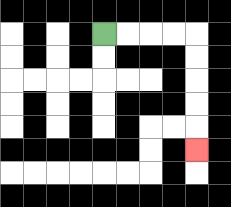{'start': '[4, 1]', 'end': '[8, 6]', 'path_directions': 'R,R,R,R,D,D,D,D,D', 'path_coordinates': '[[4, 1], [5, 1], [6, 1], [7, 1], [8, 1], [8, 2], [8, 3], [8, 4], [8, 5], [8, 6]]'}